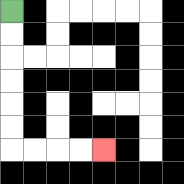{'start': '[0, 0]', 'end': '[4, 6]', 'path_directions': 'D,D,D,D,D,D,R,R,R,R', 'path_coordinates': '[[0, 0], [0, 1], [0, 2], [0, 3], [0, 4], [0, 5], [0, 6], [1, 6], [2, 6], [3, 6], [4, 6]]'}